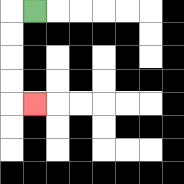{'start': '[1, 0]', 'end': '[1, 4]', 'path_directions': 'L,D,D,D,D,R', 'path_coordinates': '[[1, 0], [0, 0], [0, 1], [0, 2], [0, 3], [0, 4], [1, 4]]'}